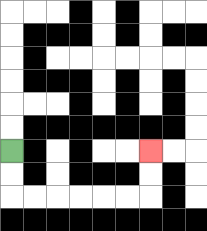{'start': '[0, 6]', 'end': '[6, 6]', 'path_directions': 'D,D,R,R,R,R,R,R,U,U', 'path_coordinates': '[[0, 6], [0, 7], [0, 8], [1, 8], [2, 8], [3, 8], [4, 8], [5, 8], [6, 8], [6, 7], [6, 6]]'}